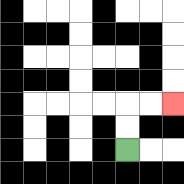{'start': '[5, 6]', 'end': '[7, 4]', 'path_directions': 'U,U,R,R', 'path_coordinates': '[[5, 6], [5, 5], [5, 4], [6, 4], [7, 4]]'}